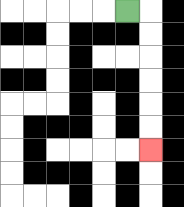{'start': '[5, 0]', 'end': '[6, 6]', 'path_directions': 'R,D,D,D,D,D,D', 'path_coordinates': '[[5, 0], [6, 0], [6, 1], [6, 2], [6, 3], [6, 4], [6, 5], [6, 6]]'}